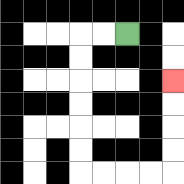{'start': '[5, 1]', 'end': '[7, 3]', 'path_directions': 'L,L,D,D,D,D,D,D,R,R,R,R,U,U,U,U', 'path_coordinates': '[[5, 1], [4, 1], [3, 1], [3, 2], [3, 3], [3, 4], [3, 5], [3, 6], [3, 7], [4, 7], [5, 7], [6, 7], [7, 7], [7, 6], [7, 5], [7, 4], [7, 3]]'}